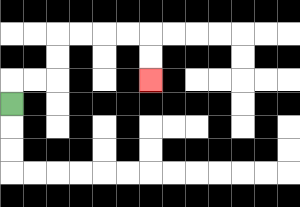{'start': '[0, 4]', 'end': '[6, 3]', 'path_directions': 'U,R,R,U,U,R,R,R,R,D,D', 'path_coordinates': '[[0, 4], [0, 3], [1, 3], [2, 3], [2, 2], [2, 1], [3, 1], [4, 1], [5, 1], [6, 1], [6, 2], [6, 3]]'}